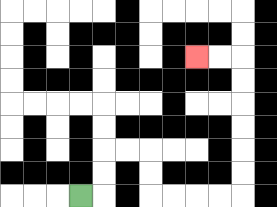{'start': '[3, 8]', 'end': '[8, 2]', 'path_directions': 'R,U,U,R,R,D,D,R,R,R,R,U,U,U,U,U,U,L,L', 'path_coordinates': '[[3, 8], [4, 8], [4, 7], [4, 6], [5, 6], [6, 6], [6, 7], [6, 8], [7, 8], [8, 8], [9, 8], [10, 8], [10, 7], [10, 6], [10, 5], [10, 4], [10, 3], [10, 2], [9, 2], [8, 2]]'}